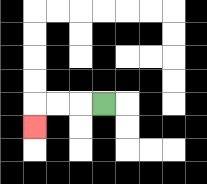{'start': '[4, 4]', 'end': '[1, 5]', 'path_directions': 'L,L,L,D', 'path_coordinates': '[[4, 4], [3, 4], [2, 4], [1, 4], [1, 5]]'}